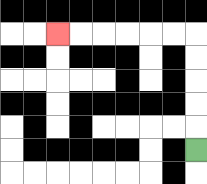{'start': '[8, 6]', 'end': '[2, 1]', 'path_directions': 'U,U,U,U,U,L,L,L,L,L,L', 'path_coordinates': '[[8, 6], [8, 5], [8, 4], [8, 3], [8, 2], [8, 1], [7, 1], [6, 1], [5, 1], [4, 1], [3, 1], [2, 1]]'}